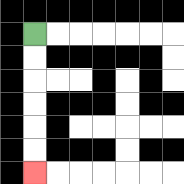{'start': '[1, 1]', 'end': '[1, 7]', 'path_directions': 'D,D,D,D,D,D', 'path_coordinates': '[[1, 1], [1, 2], [1, 3], [1, 4], [1, 5], [1, 6], [1, 7]]'}